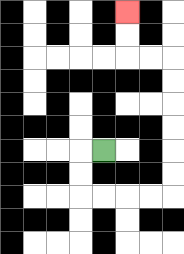{'start': '[4, 6]', 'end': '[5, 0]', 'path_directions': 'L,D,D,R,R,R,R,U,U,U,U,U,U,L,L,U,U', 'path_coordinates': '[[4, 6], [3, 6], [3, 7], [3, 8], [4, 8], [5, 8], [6, 8], [7, 8], [7, 7], [7, 6], [7, 5], [7, 4], [7, 3], [7, 2], [6, 2], [5, 2], [5, 1], [5, 0]]'}